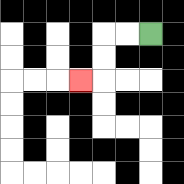{'start': '[6, 1]', 'end': '[3, 3]', 'path_directions': 'L,L,D,D,L', 'path_coordinates': '[[6, 1], [5, 1], [4, 1], [4, 2], [4, 3], [3, 3]]'}